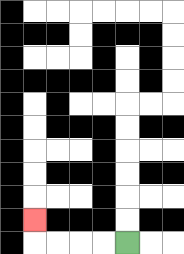{'start': '[5, 10]', 'end': '[1, 9]', 'path_directions': 'L,L,L,L,U', 'path_coordinates': '[[5, 10], [4, 10], [3, 10], [2, 10], [1, 10], [1, 9]]'}